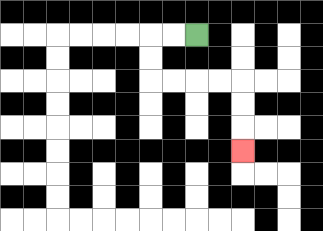{'start': '[8, 1]', 'end': '[10, 6]', 'path_directions': 'L,L,D,D,R,R,R,R,D,D,D', 'path_coordinates': '[[8, 1], [7, 1], [6, 1], [6, 2], [6, 3], [7, 3], [8, 3], [9, 3], [10, 3], [10, 4], [10, 5], [10, 6]]'}